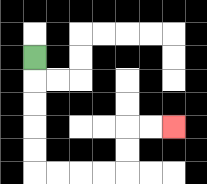{'start': '[1, 2]', 'end': '[7, 5]', 'path_directions': 'D,D,D,D,D,R,R,R,R,U,U,R,R', 'path_coordinates': '[[1, 2], [1, 3], [1, 4], [1, 5], [1, 6], [1, 7], [2, 7], [3, 7], [4, 7], [5, 7], [5, 6], [5, 5], [6, 5], [7, 5]]'}